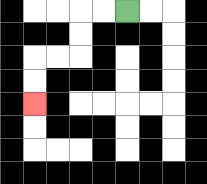{'start': '[5, 0]', 'end': '[1, 4]', 'path_directions': 'L,L,D,D,L,L,D,D', 'path_coordinates': '[[5, 0], [4, 0], [3, 0], [3, 1], [3, 2], [2, 2], [1, 2], [1, 3], [1, 4]]'}